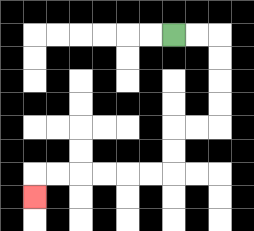{'start': '[7, 1]', 'end': '[1, 8]', 'path_directions': 'R,R,D,D,D,D,L,L,D,D,L,L,L,L,L,L,D', 'path_coordinates': '[[7, 1], [8, 1], [9, 1], [9, 2], [9, 3], [9, 4], [9, 5], [8, 5], [7, 5], [7, 6], [7, 7], [6, 7], [5, 7], [4, 7], [3, 7], [2, 7], [1, 7], [1, 8]]'}